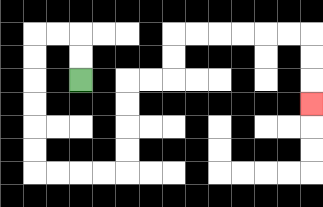{'start': '[3, 3]', 'end': '[13, 4]', 'path_directions': 'U,U,L,L,D,D,D,D,D,D,R,R,R,R,U,U,U,U,R,R,U,U,R,R,R,R,R,R,D,D,D', 'path_coordinates': '[[3, 3], [3, 2], [3, 1], [2, 1], [1, 1], [1, 2], [1, 3], [1, 4], [1, 5], [1, 6], [1, 7], [2, 7], [3, 7], [4, 7], [5, 7], [5, 6], [5, 5], [5, 4], [5, 3], [6, 3], [7, 3], [7, 2], [7, 1], [8, 1], [9, 1], [10, 1], [11, 1], [12, 1], [13, 1], [13, 2], [13, 3], [13, 4]]'}